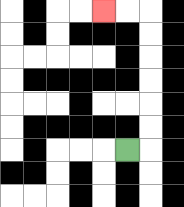{'start': '[5, 6]', 'end': '[4, 0]', 'path_directions': 'R,U,U,U,U,U,U,L,L', 'path_coordinates': '[[5, 6], [6, 6], [6, 5], [6, 4], [6, 3], [6, 2], [6, 1], [6, 0], [5, 0], [4, 0]]'}